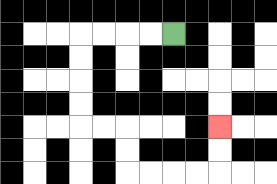{'start': '[7, 1]', 'end': '[9, 5]', 'path_directions': 'L,L,L,L,D,D,D,D,R,R,D,D,R,R,R,R,U,U', 'path_coordinates': '[[7, 1], [6, 1], [5, 1], [4, 1], [3, 1], [3, 2], [3, 3], [3, 4], [3, 5], [4, 5], [5, 5], [5, 6], [5, 7], [6, 7], [7, 7], [8, 7], [9, 7], [9, 6], [9, 5]]'}